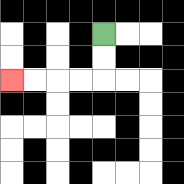{'start': '[4, 1]', 'end': '[0, 3]', 'path_directions': 'D,D,L,L,L,L', 'path_coordinates': '[[4, 1], [4, 2], [4, 3], [3, 3], [2, 3], [1, 3], [0, 3]]'}